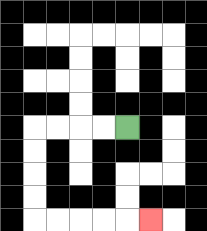{'start': '[5, 5]', 'end': '[6, 9]', 'path_directions': 'L,L,L,L,D,D,D,D,R,R,R,R,R', 'path_coordinates': '[[5, 5], [4, 5], [3, 5], [2, 5], [1, 5], [1, 6], [1, 7], [1, 8], [1, 9], [2, 9], [3, 9], [4, 9], [5, 9], [6, 9]]'}